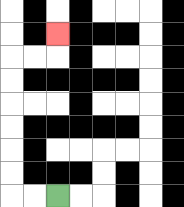{'start': '[2, 8]', 'end': '[2, 1]', 'path_directions': 'L,L,U,U,U,U,U,U,R,R,U', 'path_coordinates': '[[2, 8], [1, 8], [0, 8], [0, 7], [0, 6], [0, 5], [0, 4], [0, 3], [0, 2], [1, 2], [2, 2], [2, 1]]'}